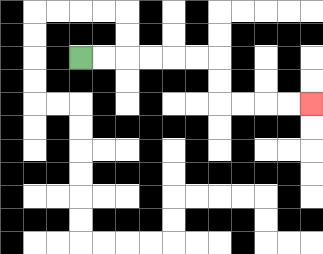{'start': '[3, 2]', 'end': '[13, 4]', 'path_directions': 'R,R,R,R,R,R,D,D,R,R,R,R', 'path_coordinates': '[[3, 2], [4, 2], [5, 2], [6, 2], [7, 2], [8, 2], [9, 2], [9, 3], [9, 4], [10, 4], [11, 4], [12, 4], [13, 4]]'}